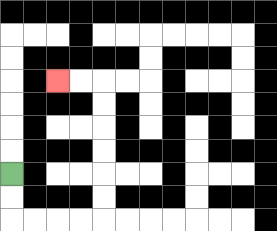{'start': '[0, 7]', 'end': '[2, 3]', 'path_directions': 'D,D,R,R,R,R,U,U,U,U,U,U,L,L', 'path_coordinates': '[[0, 7], [0, 8], [0, 9], [1, 9], [2, 9], [3, 9], [4, 9], [4, 8], [4, 7], [4, 6], [4, 5], [4, 4], [4, 3], [3, 3], [2, 3]]'}